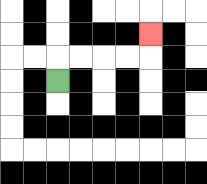{'start': '[2, 3]', 'end': '[6, 1]', 'path_directions': 'U,R,R,R,R,U', 'path_coordinates': '[[2, 3], [2, 2], [3, 2], [4, 2], [5, 2], [6, 2], [6, 1]]'}